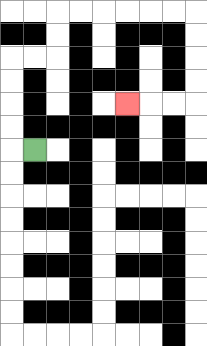{'start': '[1, 6]', 'end': '[5, 4]', 'path_directions': 'L,U,U,U,U,R,R,U,U,R,R,R,R,R,R,D,D,D,D,L,L,L', 'path_coordinates': '[[1, 6], [0, 6], [0, 5], [0, 4], [0, 3], [0, 2], [1, 2], [2, 2], [2, 1], [2, 0], [3, 0], [4, 0], [5, 0], [6, 0], [7, 0], [8, 0], [8, 1], [8, 2], [8, 3], [8, 4], [7, 4], [6, 4], [5, 4]]'}